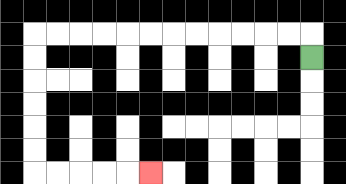{'start': '[13, 2]', 'end': '[6, 7]', 'path_directions': 'U,L,L,L,L,L,L,L,L,L,L,L,L,D,D,D,D,D,D,R,R,R,R,R', 'path_coordinates': '[[13, 2], [13, 1], [12, 1], [11, 1], [10, 1], [9, 1], [8, 1], [7, 1], [6, 1], [5, 1], [4, 1], [3, 1], [2, 1], [1, 1], [1, 2], [1, 3], [1, 4], [1, 5], [1, 6], [1, 7], [2, 7], [3, 7], [4, 7], [5, 7], [6, 7]]'}